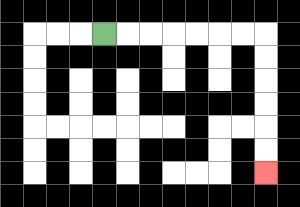{'start': '[4, 1]', 'end': '[11, 7]', 'path_directions': 'R,R,R,R,R,R,R,D,D,D,D,D,D', 'path_coordinates': '[[4, 1], [5, 1], [6, 1], [7, 1], [8, 1], [9, 1], [10, 1], [11, 1], [11, 2], [11, 3], [11, 4], [11, 5], [11, 6], [11, 7]]'}